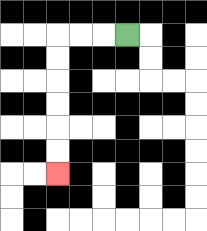{'start': '[5, 1]', 'end': '[2, 7]', 'path_directions': 'L,L,L,D,D,D,D,D,D', 'path_coordinates': '[[5, 1], [4, 1], [3, 1], [2, 1], [2, 2], [2, 3], [2, 4], [2, 5], [2, 6], [2, 7]]'}